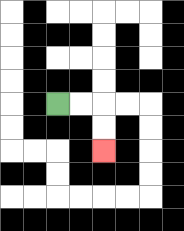{'start': '[2, 4]', 'end': '[4, 6]', 'path_directions': 'R,R,D,D', 'path_coordinates': '[[2, 4], [3, 4], [4, 4], [4, 5], [4, 6]]'}